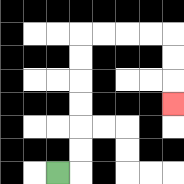{'start': '[2, 7]', 'end': '[7, 4]', 'path_directions': 'R,U,U,U,U,U,U,R,R,R,R,D,D,D', 'path_coordinates': '[[2, 7], [3, 7], [3, 6], [3, 5], [3, 4], [3, 3], [3, 2], [3, 1], [4, 1], [5, 1], [6, 1], [7, 1], [7, 2], [7, 3], [7, 4]]'}